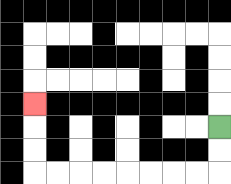{'start': '[9, 5]', 'end': '[1, 4]', 'path_directions': 'D,D,L,L,L,L,L,L,L,L,U,U,U', 'path_coordinates': '[[9, 5], [9, 6], [9, 7], [8, 7], [7, 7], [6, 7], [5, 7], [4, 7], [3, 7], [2, 7], [1, 7], [1, 6], [1, 5], [1, 4]]'}